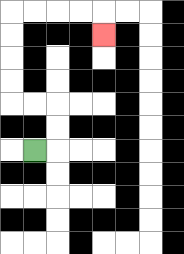{'start': '[1, 6]', 'end': '[4, 1]', 'path_directions': 'R,U,U,L,L,U,U,U,U,R,R,R,R,D', 'path_coordinates': '[[1, 6], [2, 6], [2, 5], [2, 4], [1, 4], [0, 4], [0, 3], [0, 2], [0, 1], [0, 0], [1, 0], [2, 0], [3, 0], [4, 0], [4, 1]]'}